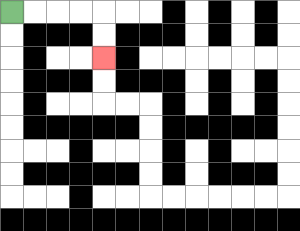{'start': '[0, 0]', 'end': '[4, 2]', 'path_directions': 'R,R,R,R,D,D', 'path_coordinates': '[[0, 0], [1, 0], [2, 0], [3, 0], [4, 0], [4, 1], [4, 2]]'}